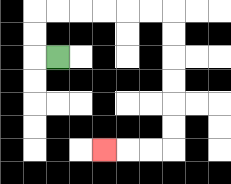{'start': '[2, 2]', 'end': '[4, 6]', 'path_directions': 'L,U,U,R,R,R,R,R,R,D,D,D,D,D,D,L,L,L', 'path_coordinates': '[[2, 2], [1, 2], [1, 1], [1, 0], [2, 0], [3, 0], [4, 0], [5, 0], [6, 0], [7, 0], [7, 1], [7, 2], [7, 3], [7, 4], [7, 5], [7, 6], [6, 6], [5, 6], [4, 6]]'}